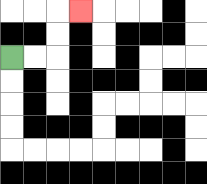{'start': '[0, 2]', 'end': '[3, 0]', 'path_directions': 'R,R,U,U,R', 'path_coordinates': '[[0, 2], [1, 2], [2, 2], [2, 1], [2, 0], [3, 0]]'}